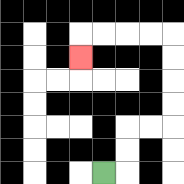{'start': '[4, 7]', 'end': '[3, 2]', 'path_directions': 'R,U,U,R,R,U,U,U,U,L,L,L,L,D', 'path_coordinates': '[[4, 7], [5, 7], [5, 6], [5, 5], [6, 5], [7, 5], [7, 4], [7, 3], [7, 2], [7, 1], [6, 1], [5, 1], [4, 1], [3, 1], [3, 2]]'}